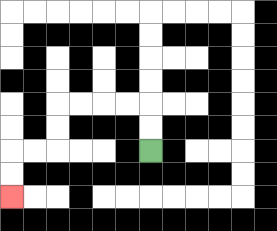{'start': '[6, 6]', 'end': '[0, 8]', 'path_directions': 'U,U,L,L,L,L,D,D,L,L,D,D', 'path_coordinates': '[[6, 6], [6, 5], [6, 4], [5, 4], [4, 4], [3, 4], [2, 4], [2, 5], [2, 6], [1, 6], [0, 6], [0, 7], [0, 8]]'}